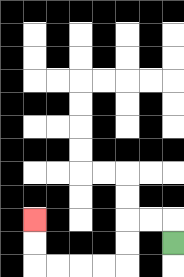{'start': '[7, 10]', 'end': '[1, 9]', 'path_directions': 'U,L,L,D,D,L,L,L,L,U,U', 'path_coordinates': '[[7, 10], [7, 9], [6, 9], [5, 9], [5, 10], [5, 11], [4, 11], [3, 11], [2, 11], [1, 11], [1, 10], [1, 9]]'}